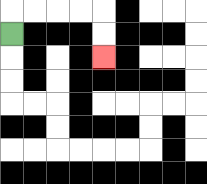{'start': '[0, 1]', 'end': '[4, 2]', 'path_directions': 'U,R,R,R,R,D,D', 'path_coordinates': '[[0, 1], [0, 0], [1, 0], [2, 0], [3, 0], [4, 0], [4, 1], [4, 2]]'}